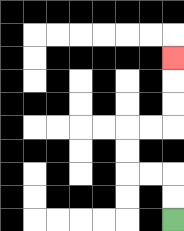{'start': '[7, 9]', 'end': '[7, 2]', 'path_directions': 'U,U,L,L,U,U,R,R,U,U,U', 'path_coordinates': '[[7, 9], [7, 8], [7, 7], [6, 7], [5, 7], [5, 6], [5, 5], [6, 5], [7, 5], [7, 4], [7, 3], [7, 2]]'}